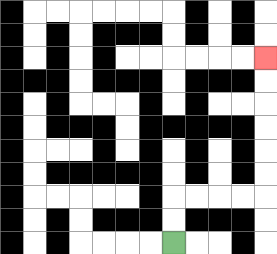{'start': '[7, 10]', 'end': '[11, 2]', 'path_directions': 'U,U,R,R,R,R,U,U,U,U,U,U', 'path_coordinates': '[[7, 10], [7, 9], [7, 8], [8, 8], [9, 8], [10, 8], [11, 8], [11, 7], [11, 6], [11, 5], [11, 4], [11, 3], [11, 2]]'}